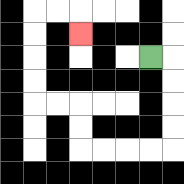{'start': '[6, 2]', 'end': '[3, 1]', 'path_directions': 'R,D,D,D,D,L,L,L,L,U,U,L,L,U,U,U,U,R,R,D', 'path_coordinates': '[[6, 2], [7, 2], [7, 3], [7, 4], [7, 5], [7, 6], [6, 6], [5, 6], [4, 6], [3, 6], [3, 5], [3, 4], [2, 4], [1, 4], [1, 3], [1, 2], [1, 1], [1, 0], [2, 0], [3, 0], [3, 1]]'}